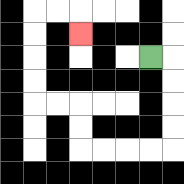{'start': '[6, 2]', 'end': '[3, 1]', 'path_directions': 'R,D,D,D,D,L,L,L,L,U,U,L,L,U,U,U,U,R,R,D', 'path_coordinates': '[[6, 2], [7, 2], [7, 3], [7, 4], [7, 5], [7, 6], [6, 6], [5, 6], [4, 6], [3, 6], [3, 5], [3, 4], [2, 4], [1, 4], [1, 3], [1, 2], [1, 1], [1, 0], [2, 0], [3, 0], [3, 1]]'}